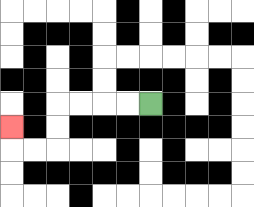{'start': '[6, 4]', 'end': '[0, 5]', 'path_directions': 'L,L,L,L,D,D,L,L,U', 'path_coordinates': '[[6, 4], [5, 4], [4, 4], [3, 4], [2, 4], [2, 5], [2, 6], [1, 6], [0, 6], [0, 5]]'}